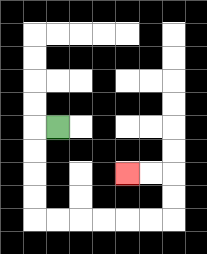{'start': '[2, 5]', 'end': '[5, 7]', 'path_directions': 'L,D,D,D,D,R,R,R,R,R,R,U,U,L,L', 'path_coordinates': '[[2, 5], [1, 5], [1, 6], [1, 7], [1, 8], [1, 9], [2, 9], [3, 9], [4, 9], [5, 9], [6, 9], [7, 9], [7, 8], [7, 7], [6, 7], [5, 7]]'}